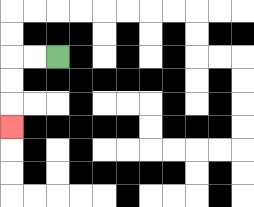{'start': '[2, 2]', 'end': '[0, 5]', 'path_directions': 'L,L,D,D,D', 'path_coordinates': '[[2, 2], [1, 2], [0, 2], [0, 3], [0, 4], [0, 5]]'}